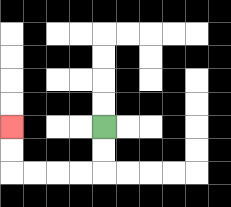{'start': '[4, 5]', 'end': '[0, 5]', 'path_directions': 'D,D,L,L,L,L,U,U', 'path_coordinates': '[[4, 5], [4, 6], [4, 7], [3, 7], [2, 7], [1, 7], [0, 7], [0, 6], [0, 5]]'}